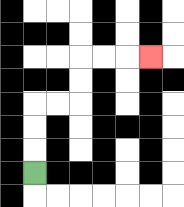{'start': '[1, 7]', 'end': '[6, 2]', 'path_directions': 'U,U,U,R,R,U,U,R,R,R', 'path_coordinates': '[[1, 7], [1, 6], [1, 5], [1, 4], [2, 4], [3, 4], [3, 3], [3, 2], [4, 2], [5, 2], [6, 2]]'}